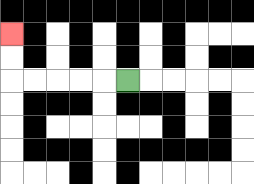{'start': '[5, 3]', 'end': '[0, 1]', 'path_directions': 'L,L,L,L,L,U,U', 'path_coordinates': '[[5, 3], [4, 3], [3, 3], [2, 3], [1, 3], [0, 3], [0, 2], [0, 1]]'}